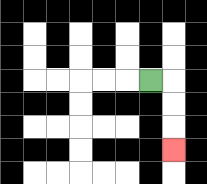{'start': '[6, 3]', 'end': '[7, 6]', 'path_directions': 'R,D,D,D', 'path_coordinates': '[[6, 3], [7, 3], [7, 4], [7, 5], [7, 6]]'}